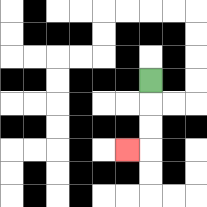{'start': '[6, 3]', 'end': '[5, 6]', 'path_directions': 'D,D,D,L', 'path_coordinates': '[[6, 3], [6, 4], [6, 5], [6, 6], [5, 6]]'}